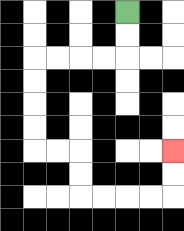{'start': '[5, 0]', 'end': '[7, 6]', 'path_directions': 'D,D,L,L,L,L,D,D,D,D,R,R,D,D,R,R,R,R,U,U', 'path_coordinates': '[[5, 0], [5, 1], [5, 2], [4, 2], [3, 2], [2, 2], [1, 2], [1, 3], [1, 4], [1, 5], [1, 6], [2, 6], [3, 6], [3, 7], [3, 8], [4, 8], [5, 8], [6, 8], [7, 8], [7, 7], [7, 6]]'}